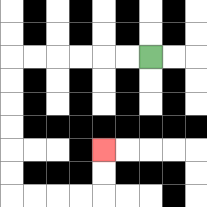{'start': '[6, 2]', 'end': '[4, 6]', 'path_directions': 'L,L,L,L,L,L,D,D,D,D,D,D,R,R,R,R,U,U', 'path_coordinates': '[[6, 2], [5, 2], [4, 2], [3, 2], [2, 2], [1, 2], [0, 2], [0, 3], [0, 4], [0, 5], [0, 6], [0, 7], [0, 8], [1, 8], [2, 8], [3, 8], [4, 8], [4, 7], [4, 6]]'}